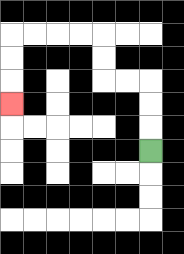{'start': '[6, 6]', 'end': '[0, 4]', 'path_directions': 'U,U,U,L,L,U,U,L,L,L,L,D,D,D', 'path_coordinates': '[[6, 6], [6, 5], [6, 4], [6, 3], [5, 3], [4, 3], [4, 2], [4, 1], [3, 1], [2, 1], [1, 1], [0, 1], [0, 2], [0, 3], [0, 4]]'}